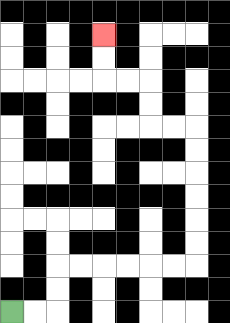{'start': '[0, 13]', 'end': '[4, 1]', 'path_directions': 'R,R,U,U,R,R,R,R,R,R,U,U,U,U,U,U,L,L,U,U,L,L,U,U', 'path_coordinates': '[[0, 13], [1, 13], [2, 13], [2, 12], [2, 11], [3, 11], [4, 11], [5, 11], [6, 11], [7, 11], [8, 11], [8, 10], [8, 9], [8, 8], [8, 7], [8, 6], [8, 5], [7, 5], [6, 5], [6, 4], [6, 3], [5, 3], [4, 3], [4, 2], [4, 1]]'}